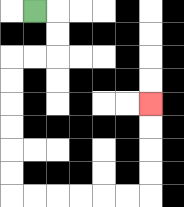{'start': '[1, 0]', 'end': '[6, 4]', 'path_directions': 'R,D,D,L,L,D,D,D,D,D,D,R,R,R,R,R,R,U,U,U,U', 'path_coordinates': '[[1, 0], [2, 0], [2, 1], [2, 2], [1, 2], [0, 2], [0, 3], [0, 4], [0, 5], [0, 6], [0, 7], [0, 8], [1, 8], [2, 8], [3, 8], [4, 8], [5, 8], [6, 8], [6, 7], [6, 6], [6, 5], [6, 4]]'}